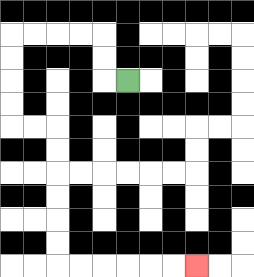{'start': '[5, 3]', 'end': '[8, 11]', 'path_directions': 'L,U,U,L,L,L,L,D,D,D,D,R,R,D,D,D,D,D,D,R,R,R,R,R,R', 'path_coordinates': '[[5, 3], [4, 3], [4, 2], [4, 1], [3, 1], [2, 1], [1, 1], [0, 1], [0, 2], [0, 3], [0, 4], [0, 5], [1, 5], [2, 5], [2, 6], [2, 7], [2, 8], [2, 9], [2, 10], [2, 11], [3, 11], [4, 11], [5, 11], [6, 11], [7, 11], [8, 11]]'}